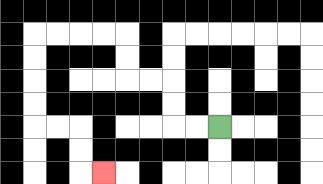{'start': '[9, 5]', 'end': '[4, 7]', 'path_directions': 'L,L,U,U,L,L,U,U,L,L,L,L,D,D,D,D,R,R,D,D,R', 'path_coordinates': '[[9, 5], [8, 5], [7, 5], [7, 4], [7, 3], [6, 3], [5, 3], [5, 2], [5, 1], [4, 1], [3, 1], [2, 1], [1, 1], [1, 2], [1, 3], [1, 4], [1, 5], [2, 5], [3, 5], [3, 6], [3, 7], [4, 7]]'}